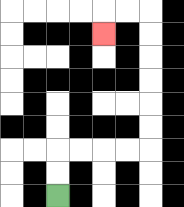{'start': '[2, 8]', 'end': '[4, 1]', 'path_directions': 'U,U,R,R,R,R,U,U,U,U,U,U,L,L,D', 'path_coordinates': '[[2, 8], [2, 7], [2, 6], [3, 6], [4, 6], [5, 6], [6, 6], [6, 5], [6, 4], [6, 3], [6, 2], [6, 1], [6, 0], [5, 0], [4, 0], [4, 1]]'}